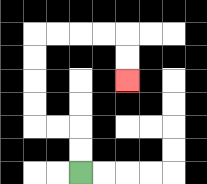{'start': '[3, 7]', 'end': '[5, 3]', 'path_directions': 'U,U,L,L,U,U,U,U,R,R,R,R,D,D', 'path_coordinates': '[[3, 7], [3, 6], [3, 5], [2, 5], [1, 5], [1, 4], [1, 3], [1, 2], [1, 1], [2, 1], [3, 1], [4, 1], [5, 1], [5, 2], [5, 3]]'}